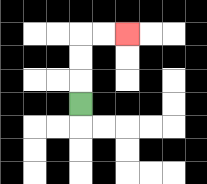{'start': '[3, 4]', 'end': '[5, 1]', 'path_directions': 'U,U,U,R,R', 'path_coordinates': '[[3, 4], [3, 3], [3, 2], [3, 1], [4, 1], [5, 1]]'}